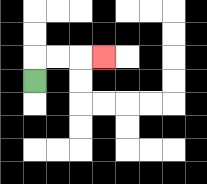{'start': '[1, 3]', 'end': '[4, 2]', 'path_directions': 'U,R,R,R', 'path_coordinates': '[[1, 3], [1, 2], [2, 2], [3, 2], [4, 2]]'}